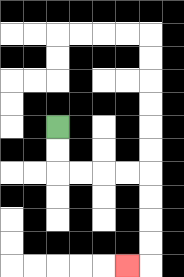{'start': '[2, 5]', 'end': '[5, 11]', 'path_directions': 'D,D,R,R,R,R,D,D,D,D,L', 'path_coordinates': '[[2, 5], [2, 6], [2, 7], [3, 7], [4, 7], [5, 7], [6, 7], [6, 8], [6, 9], [6, 10], [6, 11], [5, 11]]'}